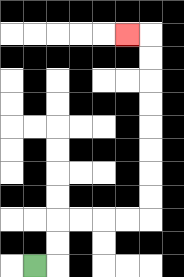{'start': '[1, 11]', 'end': '[5, 1]', 'path_directions': 'R,U,U,R,R,R,R,U,U,U,U,U,U,U,U,L', 'path_coordinates': '[[1, 11], [2, 11], [2, 10], [2, 9], [3, 9], [4, 9], [5, 9], [6, 9], [6, 8], [6, 7], [6, 6], [6, 5], [6, 4], [6, 3], [6, 2], [6, 1], [5, 1]]'}